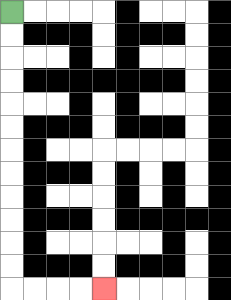{'start': '[0, 0]', 'end': '[4, 12]', 'path_directions': 'D,D,D,D,D,D,D,D,D,D,D,D,R,R,R,R', 'path_coordinates': '[[0, 0], [0, 1], [0, 2], [0, 3], [0, 4], [0, 5], [0, 6], [0, 7], [0, 8], [0, 9], [0, 10], [0, 11], [0, 12], [1, 12], [2, 12], [3, 12], [4, 12]]'}